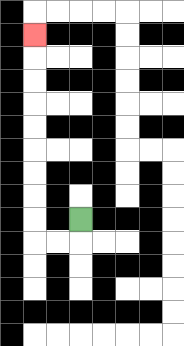{'start': '[3, 9]', 'end': '[1, 1]', 'path_directions': 'D,L,L,U,U,U,U,U,U,U,U,U', 'path_coordinates': '[[3, 9], [3, 10], [2, 10], [1, 10], [1, 9], [1, 8], [1, 7], [1, 6], [1, 5], [1, 4], [1, 3], [1, 2], [1, 1]]'}